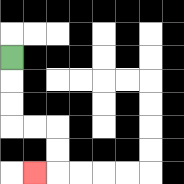{'start': '[0, 2]', 'end': '[1, 7]', 'path_directions': 'D,D,D,R,R,D,D,L', 'path_coordinates': '[[0, 2], [0, 3], [0, 4], [0, 5], [1, 5], [2, 5], [2, 6], [2, 7], [1, 7]]'}